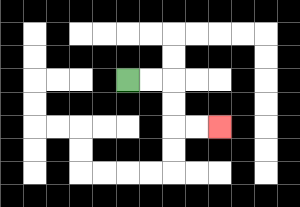{'start': '[5, 3]', 'end': '[9, 5]', 'path_directions': 'R,R,D,D,R,R', 'path_coordinates': '[[5, 3], [6, 3], [7, 3], [7, 4], [7, 5], [8, 5], [9, 5]]'}